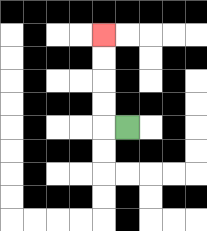{'start': '[5, 5]', 'end': '[4, 1]', 'path_directions': 'L,U,U,U,U', 'path_coordinates': '[[5, 5], [4, 5], [4, 4], [4, 3], [4, 2], [4, 1]]'}